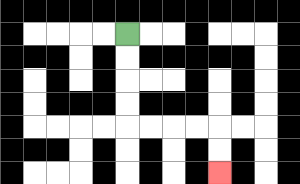{'start': '[5, 1]', 'end': '[9, 7]', 'path_directions': 'D,D,D,D,R,R,R,R,D,D', 'path_coordinates': '[[5, 1], [5, 2], [5, 3], [5, 4], [5, 5], [6, 5], [7, 5], [8, 5], [9, 5], [9, 6], [9, 7]]'}